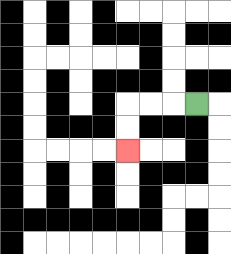{'start': '[8, 4]', 'end': '[5, 6]', 'path_directions': 'L,L,L,D,D', 'path_coordinates': '[[8, 4], [7, 4], [6, 4], [5, 4], [5, 5], [5, 6]]'}